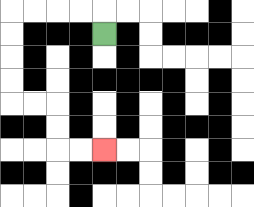{'start': '[4, 1]', 'end': '[4, 6]', 'path_directions': 'U,L,L,L,L,D,D,D,D,R,R,D,D,R,R', 'path_coordinates': '[[4, 1], [4, 0], [3, 0], [2, 0], [1, 0], [0, 0], [0, 1], [0, 2], [0, 3], [0, 4], [1, 4], [2, 4], [2, 5], [2, 6], [3, 6], [4, 6]]'}